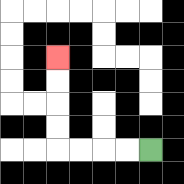{'start': '[6, 6]', 'end': '[2, 2]', 'path_directions': 'L,L,L,L,U,U,U,U', 'path_coordinates': '[[6, 6], [5, 6], [4, 6], [3, 6], [2, 6], [2, 5], [2, 4], [2, 3], [2, 2]]'}